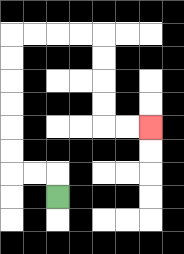{'start': '[2, 8]', 'end': '[6, 5]', 'path_directions': 'U,L,L,U,U,U,U,U,U,R,R,R,R,D,D,D,D,R,R', 'path_coordinates': '[[2, 8], [2, 7], [1, 7], [0, 7], [0, 6], [0, 5], [0, 4], [0, 3], [0, 2], [0, 1], [1, 1], [2, 1], [3, 1], [4, 1], [4, 2], [4, 3], [4, 4], [4, 5], [5, 5], [6, 5]]'}